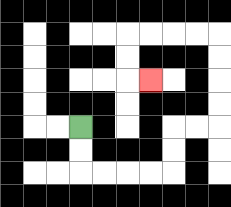{'start': '[3, 5]', 'end': '[6, 3]', 'path_directions': 'D,D,R,R,R,R,U,U,R,R,U,U,U,U,L,L,L,L,D,D,R', 'path_coordinates': '[[3, 5], [3, 6], [3, 7], [4, 7], [5, 7], [6, 7], [7, 7], [7, 6], [7, 5], [8, 5], [9, 5], [9, 4], [9, 3], [9, 2], [9, 1], [8, 1], [7, 1], [6, 1], [5, 1], [5, 2], [5, 3], [6, 3]]'}